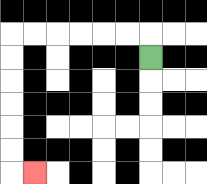{'start': '[6, 2]', 'end': '[1, 7]', 'path_directions': 'U,L,L,L,L,L,L,D,D,D,D,D,D,R', 'path_coordinates': '[[6, 2], [6, 1], [5, 1], [4, 1], [3, 1], [2, 1], [1, 1], [0, 1], [0, 2], [0, 3], [0, 4], [0, 5], [0, 6], [0, 7], [1, 7]]'}